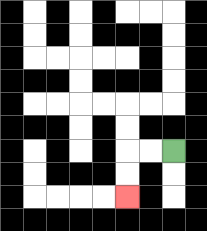{'start': '[7, 6]', 'end': '[5, 8]', 'path_directions': 'L,L,D,D', 'path_coordinates': '[[7, 6], [6, 6], [5, 6], [5, 7], [5, 8]]'}